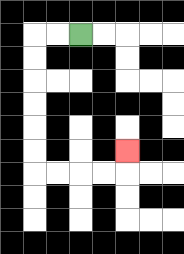{'start': '[3, 1]', 'end': '[5, 6]', 'path_directions': 'L,L,D,D,D,D,D,D,R,R,R,R,U', 'path_coordinates': '[[3, 1], [2, 1], [1, 1], [1, 2], [1, 3], [1, 4], [1, 5], [1, 6], [1, 7], [2, 7], [3, 7], [4, 7], [5, 7], [5, 6]]'}